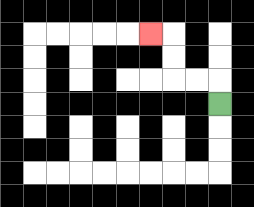{'start': '[9, 4]', 'end': '[6, 1]', 'path_directions': 'U,L,L,U,U,L', 'path_coordinates': '[[9, 4], [9, 3], [8, 3], [7, 3], [7, 2], [7, 1], [6, 1]]'}